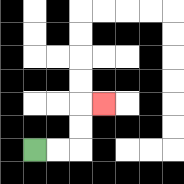{'start': '[1, 6]', 'end': '[4, 4]', 'path_directions': 'R,R,U,U,R', 'path_coordinates': '[[1, 6], [2, 6], [3, 6], [3, 5], [3, 4], [4, 4]]'}